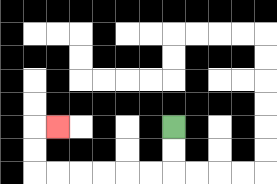{'start': '[7, 5]', 'end': '[2, 5]', 'path_directions': 'D,D,L,L,L,L,L,L,U,U,R', 'path_coordinates': '[[7, 5], [7, 6], [7, 7], [6, 7], [5, 7], [4, 7], [3, 7], [2, 7], [1, 7], [1, 6], [1, 5], [2, 5]]'}